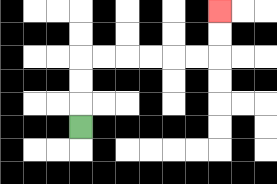{'start': '[3, 5]', 'end': '[9, 0]', 'path_directions': 'U,U,U,R,R,R,R,R,R,U,U', 'path_coordinates': '[[3, 5], [3, 4], [3, 3], [3, 2], [4, 2], [5, 2], [6, 2], [7, 2], [8, 2], [9, 2], [9, 1], [9, 0]]'}